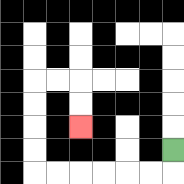{'start': '[7, 6]', 'end': '[3, 5]', 'path_directions': 'D,L,L,L,L,L,L,U,U,U,U,R,R,D,D', 'path_coordinates': '[[7, 6], [7, 7], [6, 7], [5, 7], [4, 7], [3, 7], [2, 7], [1, 7], [1, 6], [1, 5], [1, 4], [1, 3], [2, 3], [3, 3], [3, 4], [3, 5]]'}